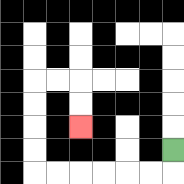{'start': '[7, 6]', 'end': '[3, 5]', 'path_directions': 'D,L,L,L,L,L,L,U,U,U,U,R,R,D,D', 'path_coordinates': '[[7, 6], [7, 7], [6, 7], [5, 7], [4, 7], [3, 7], [2, 7], [1, 7], [1, 6], [1, 5], [1, 4], [1, 3], [2, 3], [3, 3], [3, 4], [3, 5]]'}